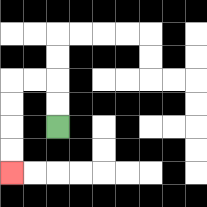{'start': '[2, 5]', 'end': '[0, 7]', 'path_directions': 'U,U,L,L,D,D,D,D', 'path_coordinates': '[[2, 5], [2, 4], [2, 3], [1, 3], [0, 3], [0, 4], [0, 5], [0, 6], [0, 7]]'}